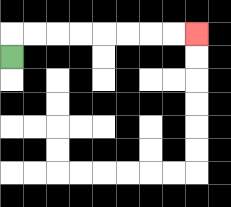{'start': '[0, 2]', 'end': '[8, 1]', 'path_directions': 'U,R,R,R,R,R,R,R,R', 'path_coordinates': '[[0, 2], [0, 1], [1, 1], [2, 1], [3, 1], [4, 1], [5, 1], [6, 1], [7, 1], [8, 1]]'}